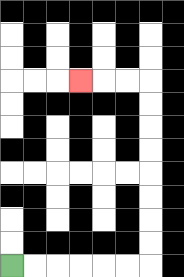{'start': '[0, 11]', 'end': '[3, 3]', 'path_directions': 'R,R,R,R,R,R,U,U,U,U,U,U,U,U,L,L,L', 'path_coordinates': '[[0, 11], [1, 11], [2, 11], [3, 11], [4, 11], [5, 11], [6, 11], [6, 10], [6, 9], [6, 8], [6, 7], [6, 6], [6, 5], [6, 4], [6, 3], [5, 3], [4, 3], [3, 3]]'}